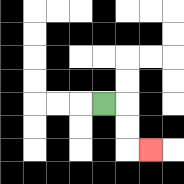{'start': '[4, 4]', 'end': '[6, 6]', 'path_directions': 'R,D,D,R', 'path_coordinates': '[[4, 4], [5, 4], [5, 5], [5, 6], [6, 6]]'}